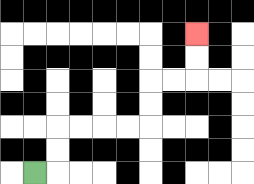{'start': '[1, 7]', 'end': '[8, 1]', 'path_directions': 'R,U,U,R,R,R,R,U,U,R,R,U,U', 'path_coordinates': '[[1, 7], [2, 7], [2, 6], [2, 5], [3, 5], [4, 5], [5, 5], [6, 5], [6, 4], [6, 3], [7, 3], [8, 3], [8, 2], [8, 1]]'}